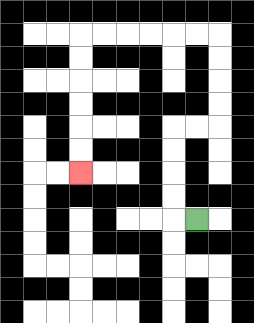{'start': '[8, 9]', 'end': '[3, 7]', 'path_directions': 'L,U,U,U,U,R,R,U,U,U,U,L,L,L,L,L,L,D,D,D,D,D,D', 'path_coordinates': '[[8, 9], [7, 9], [7, 8], [7, 7], [7, 6], [7, 5], [8, 5], [9, 5], [9, 4], [9, 3], [9, 2], [9, 1], [8, 1], [7, 1], [6, 1], [5, 1], [4, 1], [3, 1], [3, 2], [3, 3], [3, 4], [3, 5], [3, 6], [3, 7]]'}